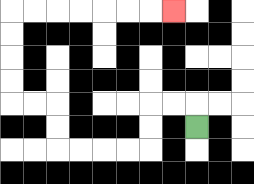{'start': '[8, 5]', 'end': '[7, 0]', 'path_directions': 'U,L,L,D,D,L,L,L,L,U,U,L,L,U,U,U,U,R,R,R,R,R,R,R', 'path_coordinates': '[[8, 5], [8, 4], [7, 4], [6, 4], [6, 5], [6, 6], [5, 6], [4, 6], [3, 6], [2, 6], [2, 5], [2, 4], [1, 4], [0, 4], [0, 3], [0, 2], [0, 1], [0, 0], [1, 0], [2, 0], [3, 0], [4, 0], [5, 0], [6, 0], [7, 0]]'}